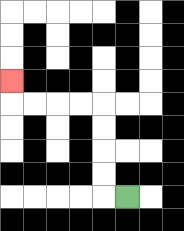{'start': '[5, 8]', 'end': '[0, 3]', 'path_directions': 'L,U,U,U,U,L,L,L,L,U', 'path_coordinates': '[[5, 8], [4, 8], [4, 7], [4, 6], [4, 5], [4, 4], [3, 4], [2, 4], [1, 4], [0, 4], [0, 3]]'}